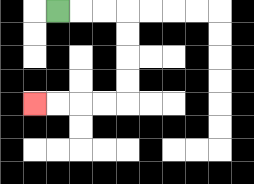{'start': '[2, 0]', 'end': '[1, 4]', 'path_directions': 'R,R,R,D,D,D,D,L,L,L,L', 'path_coordinates': '[[2, 0], [3, 0], [4, 0], [5, 0], [5, 1], [5, 2], [5, 3], [5, 4], [4, 4], [3, 4], [2, 4], [1, 4]]'}